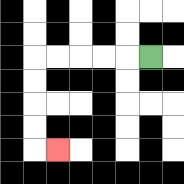{'start': '[6, 2]', 'end': '[2, 6]', 'path_directions': 'L,L,L,L,L,D,D,D,D,R', 'path_coordinates': '[[6, 2], [5, 2], [4, 2], [3, 2], [2, 2], [1, 2], [1, 3], [1, 4], [1, 5], [1, 6], [2, 6]]'}